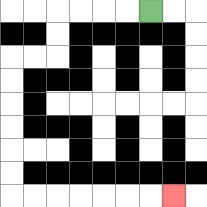{'start': '[6, 0]', 'end': '[7, 8]', 'path_directions': 'L,L,L,L,D,D,L,L,D,D,D,D,D,D,R,R,R,R,R,R,R', 'path_coordinates': '[[6, 0], [5, 0], [4, 0], [3, 0], [2, 0], [2, 1], [2, 2], [1, 2], [0, 2], [0, 3], [0, 4], [0, 5], [0, 6], [0, 7], [0, 8], [1, 8], [2, 8], [3, 8], [4, 8], [5, 8], [6, 8], [7, 8]]'}